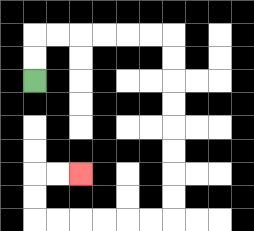{'start': '[1, 3]', 'end': '[3, 7]', 'path_directions': 'U,U,R,R,R,R,R,R,D,D,D,D,D,D,D,D,L,L,L,L,L,L,U,U,R,R', 'path_coordinates': '[[1, 3], [1, 2], [1, 1], [2, 1], [3, 1], [4, 1], [5, 1], [6, 1], [7, 1], [7, 2], [7, 3], [7, 4], [7, 5], [7, 6], [7, 7], [7, 8], [7, 9], [6, 9], [5, 9], [4, 9], [3, 9], [2, 9], [1, 9], [1, 8], [1, 7], [2, 7], [3, 7]]'}